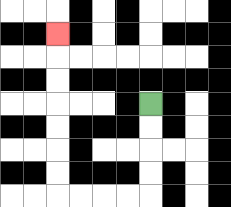{'start': '[6, 4]', 'end': '[2, 1]', 'path_directions': 'D,D,D,D,L,L,L,L,U,U,U,U,U,U,U', 'path_coordinates': '[[6, 4], [6, 5], [6, 6], [6, 7], [6, 8], [5, 8], [4, 8], [3, 8], [2, 8], [2, 7], [2, 6], [2, 5], [2, 4], [2, 3], [2, 2], [2, 1]]'}